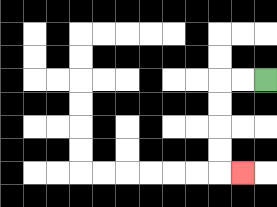{'start': '[11, 3]', 'end': '[10, 7]', 'path_directions': 'L,L,D,D,D,D,R', 'path_coordinates': '[[11, 3], [10, 3], [9, 3], [9, 4], [9, 5], [9, 6], [9, 7], [10, 7]]'}